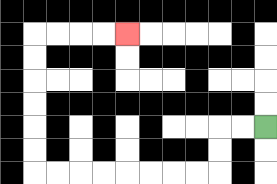{'start': '[11, 5]', 'end': '[5, 1]', 'path_directions': 'L,L,D,D,L,L,L,L,L,L,L,L,U,U,U,U,U,U,R,R,R,R', 'path_coordinates': '[[11, 5], [10, 5], [9, 5], [9, 6], [9, 7], [8, 7], [7, 7], [6, 7], [5, 7], [4, 7], [3, 7], [2, 7], [1, 7], [1, 6], [1, 5], [1, 4], [1, 3], [1, 2], [1, 1], [2, 1], [3, 1], [4, 1], [5, 1]]'}